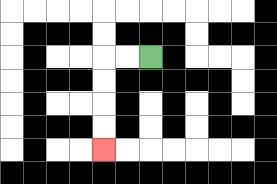{'start': '[6, 2]', 'end': '[4, 6]', 'path_directions': 'L,L,D,D,D,D', 'path_coordinates': '[[6, 2], [5, 2], [4, 2], [4, 3], [4, 4], [4, 5], [4, 6]]'}